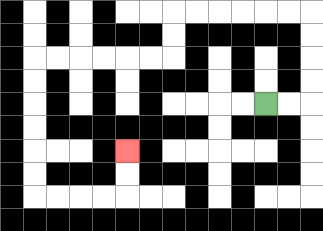{'start': '[11, 4]', 'end': '[5, 6]', 'path_directions': 'R,R,U,U,U,U,L,L,L,L,L,L,D,D,L,L,L,L,L,L,D,D,D,D,D,D,R,R,R,R,U,U', 'path_coordinates': '[[11, 4], [12, 4], [13, 4], [13, 3], [13, 2], [13, 1], [13, 0], [12, 0], [11, 0], [10, 0], [9, 0], [8, 0], [7, 0], [7, 1], [7, 2], [6, 2], [5, 2], [4, 2], [3, 2], [2, 2], [1, 2], [1, 3], [1, 4], [1, 5], [1, 6], [1, 7], [1, 8], [2, 8], [3, 8], [4, 8], [5, 8], [5, 7], [5, 6]]'}